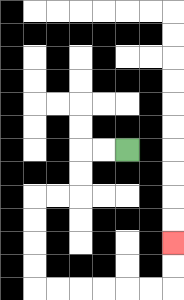{'start': '[5, 6]', 'end': '[7, 10]', 'path_directions': 'L,L,D,D,L,L,D,D,D,D,R,R,R,R,R,R,U,U', 'path_coordinates': '[[5, 6], [4, 6], [3, 6], [3, 7], [3, 8], [2, 8], [1, 8], [1, 9], [1, 10], [1, 11], [1, 12], [2, 12], [3, 12], [4, 12], [5, 12], [6, 12], [7, 12], [7, 11], [7, 10]]'}